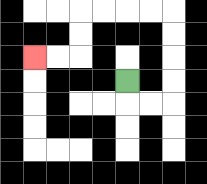{'start': '[5, 3]', 'end': '[1, 2]', 'path_directions': 'D,R,R,U,U,U,U,L,L,L,L,D,D,L,L', 'path_coordinates': '[[5, 3], [5, 4], [6, 4], [7, 4], [7, 3], [7, 2], [7, 1], [7, 0], [6, 0], [5, 0], [4, 0], [3, 0], [3, 1], [3, 2], [2, 2], [1, 2]]'}